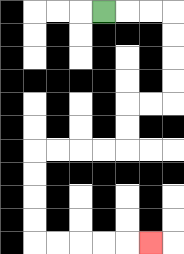{'start': '[4, 0]', 'end': '[6, 10]', 'path_directions': 'R,R,R,D,D,D,D,L,L,D,D,L,L,L,L,D,D,D,D,R,R,R,R,R', 'path_coordinates': '[[4, 0], [5, 0], [6, 0], [7, 0], [7, 1], [7, 2], [7, 3], [7, 4], [6, 4], [5, 4], [5, 5], [5, 6], [4, 6], [3, 6], [2, 6], [1, 6], [1, 7], [1, 8], [1, 9], [1, 10], [2, 10], [3, 10], [4, 10], [5, 10], [6, 10]]'}